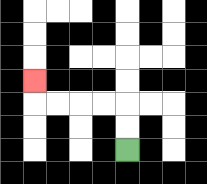{'start': '[5, 6]', 'end': '[1, 3]', 'path_directions': 'U,U,L,L,L,L,U', 'path_coordinates': '[[5, 6], [5, 5], [5, 4], [4, 4], [3, 4], [2, 4], [1, 4], [1, 3]]'}